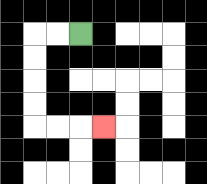{'start': '[3, 1]', 'end': '[4, 5]', 'path_directions': 'L,L,D,D,D,D,R,R,R', 'path_coordinates': '[[3, 1], [2, 1], [1, 1], [1, 2], [1, 3], [1, 4], [1, 5], [2, 5], [3, 5], [4, 5]]'}